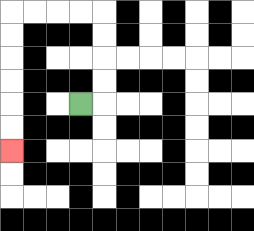{'start': '[3, 4]', 'end': '[0, 6]', 'path_directions': 'R,U,U,U,U,L,L,L,L,D,D,D,D,D,D', 'path_coordinates': '[[3, 4], [4, 4], [4, 3], [4, 2], [4, 1], [4, 0], [3, 0], [2, 0], [1, 0], [0, 0], [0, 1], [0, 2], [0, 3], [0, 4], [0, 5], [0, 6]]'}